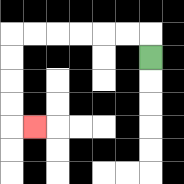{'start': '[6, 2]', 'end': '[1, 5]', 'path_directions': 'U,L,L,L,L,L,L,D,D,D,D,R', 'path_coordinates': '[[6, 2], [6, 1], [5, 1], [4, 1], [3, 1], [2, 1], [1, 1], [0, 1], [0, 2], [0, 3], [0, 4], [0, 5], [1, 5]]'}